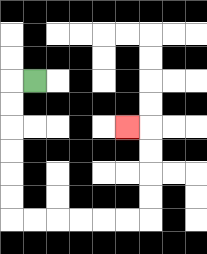{'start': '[1, 3]', 'end': '[5, 5]', 'path_directions': 'L,D,D,D,D,D,D,R,R,R,R,R,R,U,U,U,U,L', 'path_coordinates': '[[1, 3], [0, 3], [0, 4], [0, 5], [0, 6], [0, 7], [0, 8], [0, 9], [1, 9], [2, 9], [3, 9], [4, 9], [5, 9], [6, 9], [6, 8], [6, 7], [6, 6], [6, 5], [5, 5]]'}